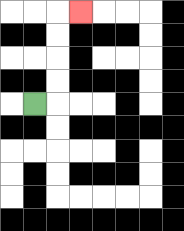{'start': '[1, 4]', 'end': '[3, 0]', 'path_directions': 'R,U,U,U,U,R', 'path_coordinates': '[[1, 4], [2, 4], [2, 3], [2, 2], [2, 1], [2, 0], [3, 0]]'}